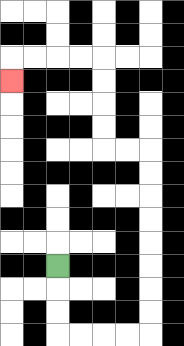{'start': '[2, 11]', 'end': '[0, 3]', 'path_directions': 'D,D,D,R,R,R,R,U,U,U,U,U,U,U,U,L,L,U,U,U,U,L,L,L,L,D', 'path_coordinates': '[[2, 11], [2, 12], [2, 13], [2, 14], [3, 14], [4, 14], [5, 14], [6, 14], [6, 13], [6, 12], [6, 11], [6, 10], [6, 9], [6, 8], [6, 7], [6, 6], [5, 6], [4, 6], [4, 5], [4, 4], [4, 3], [4, 2], [3, 2], [2, 2], [1, 2], [0, 2], [0, 3]]'}